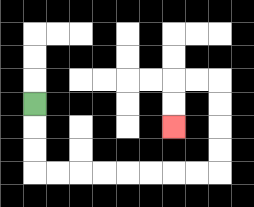{'start': '[1, 4]', 'end': '[7, 5]', 'path_directions': 'D,D,D,R,R,R,R,R,R,R,R,U,U,U,U,L,L,D,D', 'path_coordinates': '[[1, 4], [1, 5], [1, 6], [1, 7], [2, 7], [3, 7], [4, 7], [5, 7], [6, 7], [7, 7], [8, 7], [9, 7], [9, 6], [9, 5], [9, 4], [9, 3], [8, 3], [7, 3], [7, 4], [7, 5]]'}